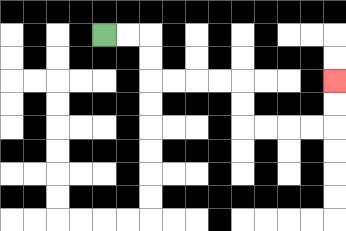{'start': '[4, 1]', 'end': '[14, 3]', 'path_directions': 'R,R,D,D,R,R,R,R,D,D,R,R,R,R,U,U', 'path_coordinates': '[[4, 1], [5, 1], [6, 1], [6, 2], [6, 3], [7, 3], [8, 3], [9, 3], [10, 3], [10, 4], [10, 5], [11, 5], [12, 5], [13, 5], [14, 5], [14, 4], [14, 3]]'}